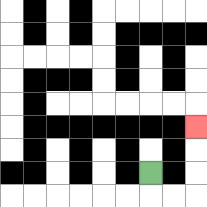{'start': '[6, 7]', 'end': '[8, 5]', 'path_directions': 'D,R,R,U,U,U', 'path_coordinates': '[[6, 7], [6, 8], [7, 8], [8, 8], [8, 7], [8, 6], [8, 5]]'}